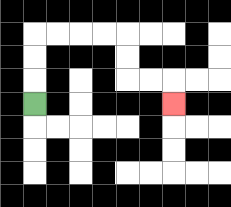{'start': '[1, 4]', 'end': '[7, 4]', 'path_directions': 'U,U,U,R,R,R,R,D,D,R,R,D', 'path_coordinates': '[[1, 4], [1, 3], [1, 2], [1, 1], [2, 1], [3, 1], [4, 1], [5, 1], [5, 2], [5, 3], [6, 3], [7, 3], [7, 4]]'}